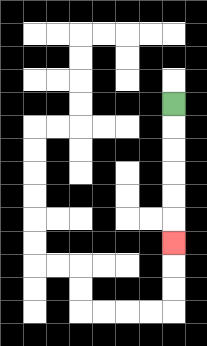{'start': '[7, 4]', 'end': '[7, 10]', 'path_directions': 'D,D,D,D,D,D', 'path_coordinates': '[[7, 4], [7, 5], [7, 6], [7, 7], [7, 8], [7, 9], [7, 10]]'}